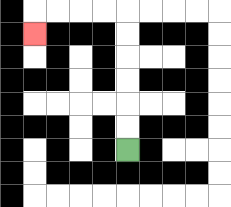{'start': '[5, 6]', 'end': '[1, 1]', 'path_directions': 'U,U,U,U,U,U,L,L,L,L,D', 'path_coordinates': '[[5, 6], [5, 5], [5, 4], [5, 3], [5, 2], [5, 1], [5, 0], [4, 0], [3, 0], [2, 0], [1, 0], [1, 1]]'}